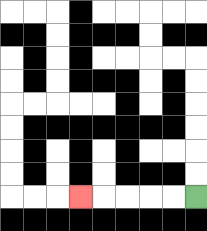{'start': '[8, 8]', 'end': '[3, 8]', 'path_directions': 'L,L,L,L,L', 'path_coordinates': '[[8, 8], [7, 8], [6, 8], [5, 8], [4, 8], [3, 8]]'}